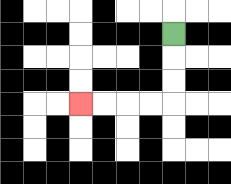{'start': '[7, 1]', 'end': '[3, 4]', 'path_directions': 'D,D,D,L,L,L,L', 'path_coordinates': '[[7, 1], [7, 2], [7, 3], [7, 4], [6, 4], [5, 4], [4, 4], [3, 4]]'}